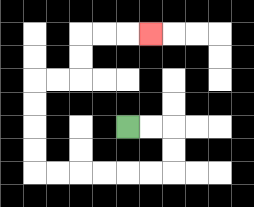{'start': '[5, 5]', 'end': '[6, 1]', 'path_directions': 'R,R,D,D,L,L,L,L,L,L,U,U,U,U,R,R,U,U,R,R,R', 'path_coordinates': '[[5, 5], [6, 5], [7, 5], [7, 6], [7, 7], [6, 7], [5, 7], [4, 7], [3, 7], [2, 7], [1, 7], [1, 6], [1, 5], [1, 4], [1, 3], [2, 3], [3, 3], [3, 2], [3, 1], [4, 1], [5, 1], [6, 1]]'}